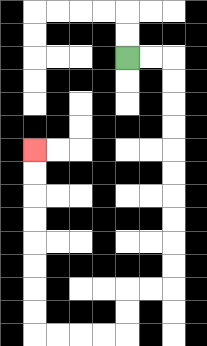{'start': '[5, 2]', 'end': '[1, 6]', 'path_directions': 'R,R,D,D,D,D,D,D,D,D,D,D,L,L,D,D,L,L,L,L,U,U,U,U,U,U,U,U', 'path_coordinates': '[[5, 2], [6, 2], [7, 2], [7, 3], [7, 4], [7, 5], [7, 6], [7, 7], [7, 8], [7, 9], [7, 10], [7, 11], [7, 12], [6, 12], [5, 12], [5, 13], [5, 14], [4, 14], [3, 14], [2, 14], [1, 14], [1, 13], [1, 12], [1, 11], [1, 10], [1, 9], [1, 8], [1, 7], [1, 6]]'}